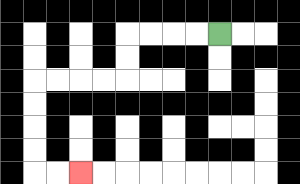{'start': '[9, 1]', 'end': '[3, 7]', 'path_directions': 'L,L,L,L,D,D,L,L,L,L,D,D,D,D,R,R', 'path_coordinates': '[[9, 1], [8, 1], [7, 1], [6, 1], [5, 1], [5, 2], [5, 3], [4, 3], [3, 3], [2, 3], [1, 3], [1, 4], [1, 5], [1, 6], [1, 7], [2, 7], [3, 7]]'}